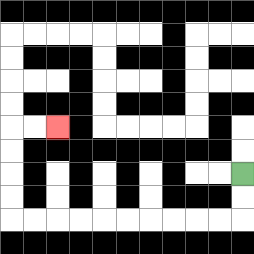{'start': '[10, 7]', 'end': '[2, 5]', 'path_directions': 'D,D,L,L,L,L,L,L,L,L,L,L,U,U,U,U,R,R', 'path_coordinates': '[[10, 7], [10, 8], [10, 9], [9, 9], [8, 9], [7, 9], [6, 9], [5, 9], [4, 9], [3, 9], [2, 9], [1, 9], [0, 9], [0, 8], [0, 7], [0, 6], [0, 5], [1, 5], [2, 5]]'}